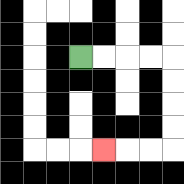{'start': '[3, 2]', 'end': '[4, 6]', 'path_directions': 'R,R,R,R,D,D,D,D,L,L,L', 'path_coordinates': '[[3, 2], [4, 2], [5, 2], [6, 2], [7, 2], [7, 3], [7, 4], [7, 5], [7, 6], [6, 6], [5, 6], [4, 6]]'}